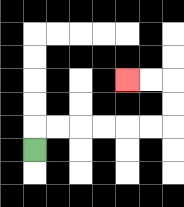{'start': '[1, 6]', 'end': '[5, 3]', 'path_directions': 'U,R,R,R,R,R,R,U,U,L,L', 'path_coordinates': '[[1, 6], [1, 5], [2, 5], [3, 5], [4, 5], [5, 5], [6, 5], [7, 5], [7, 4], [7, 3], [6, 3], [5, 3]]'}